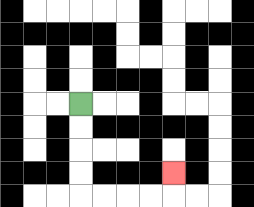{'start': '[3, 4]', 'end': '[7, 7]', 'path_directions': 'D,D,D,D,R,R,R,R,U', 'path_coordinates': '[[3, 4], [3, 5], [3, 6], [3, 7], [3, 8], [4, 8], [5, 8], [6, 8], [7, 8], [7, 7]]'}